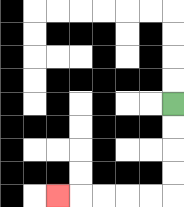{'start': '[7, 4]', 'end': '[2, 8]', 'path_directions': 'D,D,D,D,L,L,L,L,L', 'path_coordinates': '[[7, 4], [7, 5], [7, 6], [7, 7], [7, 8], [6, 8], [5, 8], [4, 8], [3, 8], [2, 8]]'}